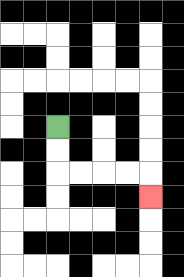{'start': '[2, 5]', 'end': '[6, 8]', 'path_directions': 'D,D,R,R,R,R,D', 'path_coordinates': '[[2, 5], [2, 6], [2, 7], [3, 7], [4, 7], [5, 7], [6, 7], [6, 8]]'}